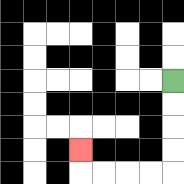{'start': '[7, 3]', 'end': '[3, 6]', 'path_directions': 'D,D,D,D,L,L,L,L,U', 'path_coordinates': '[[7, 3], [7, 4], [7, 5], [7, 6], [7, 7], [6, 7], [5, 7], [4, 7], [3, 7], [3, 6]]'}